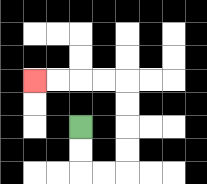{'start': '[3, 5]', 'end': '[1, 3]', 'path_directions': 'D,D,R,R,U,U,U,U,L,L,L,L', 'path_coordinates': '[[3, 5], [3, 6], [3, 7], [4, 7], [5, 7], [5, 6], [5, 5], [5, 4], [5, 3], [4, 3], [3, 3], [2, 3], [1, 3]]'}